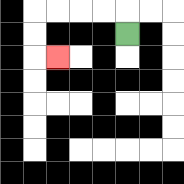{'start': '[5, 1]', 'end': '[2, 2]', 'path_directions': 'U,L,L,L,L,D,D,R', 'path_coordinates': '[[5, 1], [5, 0], [4, 0], [3, 0], [2, 0], [1, 0], [1, 1], [1, 2], [2, 2]]'}